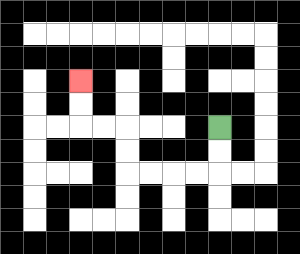{'start': '[9, 5]', 'end': '[3, 3]', 'path_directions': 'D,D,L,L,L,L,U,U,L,L,U,U', 'path_coordinates': '[[9, 5], [9, 6], [9, 7], [8, 7], [7, 7], [6, 7], [5, 7], [5, 6], [5, 5], [4, 5], [3, 5], [3, 4], [3, 3]]'}